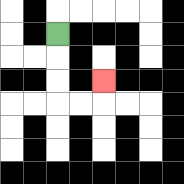{'start': '[2, 1]', 'end': '[4, 3]', 'path_directions': 'D,D,D,R,R,U', 'path_coordinates': '[[2, 1], [2, 2], [2, 3], [2, 4], [3, 4], [4, 4], [4, 3]]'}